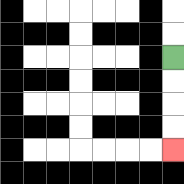{'start': '[7, 2]', 'end': '[7, 6]', 'path_directions': 'D,D,D,D', 'path_coordinates': '[[7, 2], [7, 3], [7, 4], [7, 5], [7, 6]]'}